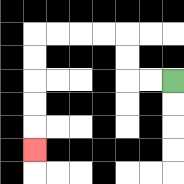{'start': '[7, 3]', 'end': '[1, 6]', 'path_directions': 'L,L,U,U,L,L,L,L,D,D,D,D,D', 'path_coordinates': '[[7, 3], [6, 3], [5, 3], [5, 2], [5, 1], [4, 1], [3, 1], [2, 1], [1, 1], [1, 2], [1, 3], [1, 4], [1, 5], [1, 6]]'}